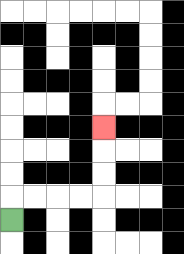{'start': '[0, 9]', 'end': '[4, 5]', 'path_directions': 'U,R,R,R,R,U,U,U', 'path_coordinates': '[[0, 9], [0, 8], [1, 8], [2, 8], [3, 8], [4, 8], [4, 7], [4, 6], [4, 5]]'}